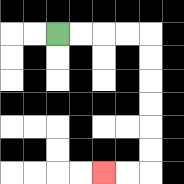{'start': '[2, 1]', 'end': '[4, 7]', 'path_directions': 'R,R,R,R,D,D,D,D,D,D,L,L', 'path_coordinates': '[[2, 1], [3, 1], [4, 1], [5, 1], [6, 1], [6, 2], [6, 3], [6, 4], [6, 5], [6, 6], [6, 7], [5, 7], [4, 7]]'}